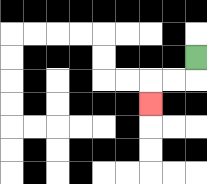{'start': '[8, 2]', 'end': '[6, 4]', 'path_directions': 'D,L,L,D', 'path_coordinates': '[[8, 2], [8, 3], [7, 3], [6, 3], [6, 4]]'}